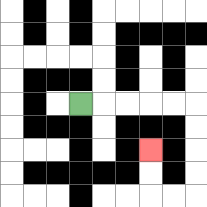{'start': '[3, 4]', 'end': '[6, 6]', 'path_directions': 'R,R,R,R,R,D,D,D,D,L,L,U,U', 'path_coordinates': '[[3, 4], [4, 4], [5, 4], [6, 4], [7, 4], [8, 4], [8, 5], [8, 6], [8, 7], [8, 8], [7, 8], [6, 8], [6, 7], [6, 6]]'}